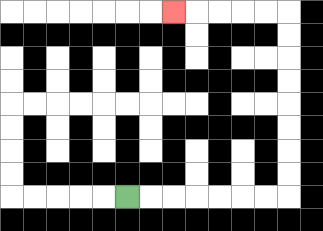{'start': '[5, 8]', 'end': '[7, 0]', 'path_directions': 'R,R,R,R,R,R,R,U,U,U,U,U,U,U,U,L,L,L,L,L', 'path_coordinates': '[[5, 8], [6, 8], [7, 8], [8, 8], [9, 8], [10, 8], [11, 8], [12, 8], [12, 7], [12, 6], [12, 5], [12, 4], [12, 3], [12, 2], [12, 1], [12, 0], [11, 0], [10, 0], [9, 0], [8, 0], [7, 0]]'}